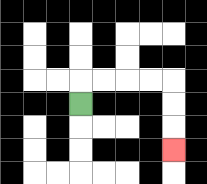{'start': '[3, 4]', 'end': '[7, 6]', 'path_directions': 'U,R,R,R,R,D,D,D', 'path_coordinates': '[[3, 4], [3, 3], [4, 3], [5, 3], [6, 3], [7, 3], [7, 4], [7, 5], [7, 6]]'}